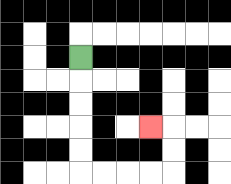{'start': '[3, 2]', 'end': '[6, 5]', 'path_directions': 'D,D,D,D,D,R,R,R,R,U,U,L', 'path_coordinates': '[[3, 2], [3, 3], [3, 4], [3, 5], [3, 6], [3, 7], [4, 7], [5, 7], [6, 7], [7, 7], [7, 6], [7, 5], [6, 5]]'}